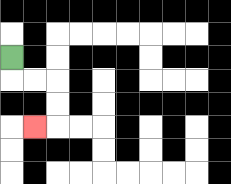{'start': '[0, 2]', 'end': '[1, 5]', 'path_directions': 'D,R,R,D,D,L', 'path_coordinates': '[[0, 2], [0, 3], [1, 3], [2, 3], [2, 4], [2, 5], [1, 5]]'}